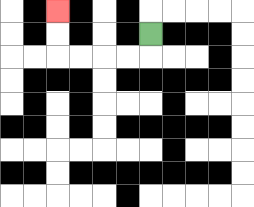{'start': '[6, 1]', 'end': '[2, 0]', 'path_directions': 'D,L,L,L,L,U,U', 'path_coordinates': '[[6, 1], [6, 2], [5, 2], [4, 2], [3, 2], [2, 2], [2, 1], [2, 0]]'}